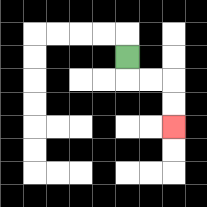{'start': '[5, 2]', 'end': '[7, 5]', 'path_directions': 'D,R,R,D,D', 'path_coordinates': '[[5, 2], [5, 3], [6, 3], [7, 3], [7, 4], [7, 5]]'}